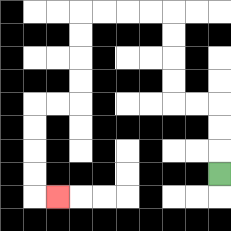{'start': '[9, 7]', 'end': '[2, 8]', 'path_directions': 'U,U,U,L,L,U,U,U,U,L,L,L,L,D,D,D,D,L,L,D,D,D,D,R', 'path_coordinates': '[[9, 7], [9, 6], [9, 5], [9, 4], [8, 4], [7, 4], [7, 3], [7, 2], [7, 1], [7, 0], [6, 0], [5, 0], [4, 0], [3, 0], [3, 1], [3, 2], [3, 3], [3, 4], [2, 4], [1, 4], [1, 5], [1, 6], [1, 7], [1, 8], [2, 8]]'}